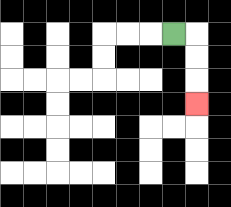{'start': '[7, 1]', 'end': '[8, 4]', 'path_directions': 'R,D,D,D', 'path_coordinates': '[[7, 1], [8, 1], [8, 2], [8, 3], [8, 4]]'}